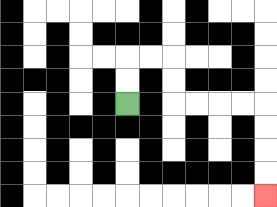{'start': '[5, 4]', 'end': '[11, 8]', 'path_directions': 'U,U,R,R,D,D,R,R,R,R,D,D,D,D', 'path_coordinates': '[[5, 4], [5, 3], [5, 2], [6, 2], [7, 2], [7, 3], [7, 4], [8, 4], [9, 4], [10, 4], [11, 4], [11, 5], [11, 6], [11, 7], [11, 8]]'}